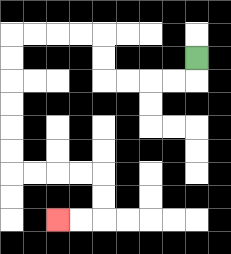{'start': '[8, 2]', 'end': '[2, 9]', 'path_directions': 'D,L,L,L,L,U,U,L,L,L,L,D,D,D,D,D,D,R,R,R,R,D,D,L,L', 'path_coordinates': '[[8, 2], [8, 3], [7, 3], [6, 3], [5, 3], [4, 3], [4, 2], [4, 1], [3, 1], [2, 1], [1, 1], [0, 1], [0, 2], [0, 3], [0, 4], [0, 5], [0, 6], [0, 7], [1, 7], [2, 7], [3, 7], [4, 7], [4, 8], [4, 9], [3, 9], [2, 9]]'}